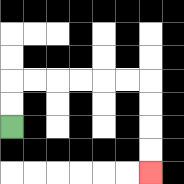{'start': '[0, 5]', 'end': '[6, 7]', 'path_directions': 'U,U,R,R,R,R,R,R,D,D,D,D', 'path_coordinates': '[[0, 5], [0, 4], [0, 3], [1, 3], [2, 3], [3, 3], [4, 3], [5, 3], [6, 3], [6, 4], [6, 5], [6, 6], [6, 7]]'}